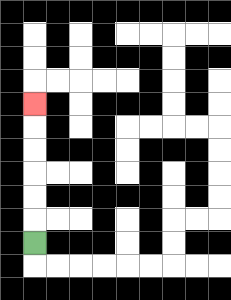{'start': '[1, 10]', 'end': '[1, 4]', 'path_directions': 'U,U,U,U,U,U', 'path_coordinates': '[[1, 10], [1, 9], [1, 8], [1, 7], [1, 6], [1, 5], [1, 4]]'}